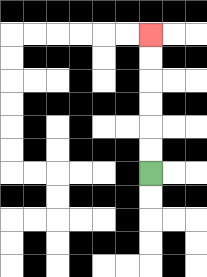{'start': '[6, 7]', 'end': '[6, 1]', 'path_directions': 'U,U,U,U,U,U', 'path_coordinates': '[[6, 7], [6, 6], [6, 5], [6, 4], [6, 3], [6, 2], [6, 1]]'}